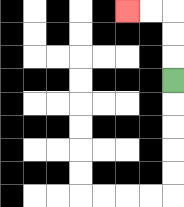{'start': '[7, 3]', 'end': '[5, 0]', 'path_directions': 'U,U,U,L,L', 'path_coordinates': '[[7, 3], [7, 2], [7, 1], [7, 0], [6, 0], [5, 0]]'}